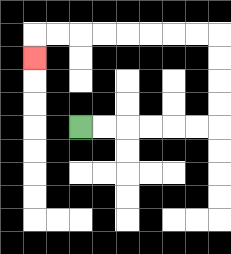{'start': '[3, 5]', 'end': '[1, 2]', 'path_directions': 'R,R,R,R,R,R,U,U,U,U,L,L,L,L,L,L,L,L,D', 'path_coordinates': '[[3, 5], [4, 5], [5, 5], [6, 5], [7, 5], [8, 5], [9, 5], [9, 4], [9, 3], [9, 2], [9, 1], [8, 1], [7, 1], [6, 1], [5, 1], [4, 1], [3, 1], [2, 1], [1, 1], [1, 2]]'}